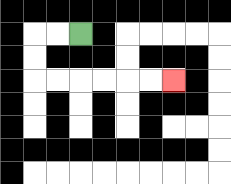{'start': '[3, 1]', 'end': '[7, 3]', 'path_directions': 'L,L,D,D,R,R,R,R,R,R', 'path_coordinates': '[[3, 1], [2, 1], [1, 1], [1, 2], [1, 3], [2, 3], [3, 3], [4, 3], [5, 3], [6, 3], [7, 3]]'}